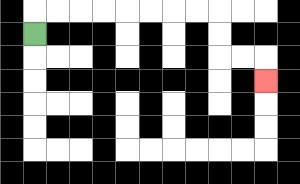{'start': '[1, 1]', 'end': '[11, 3]', 'path_directions': 'U,R,R,R,R,R,R,R,R,D,D,R,R,D', 'path_coordinates': '[[1, 1], [1, 0], [2, 0], [3, 0], [4, 0], [5, 0], [6, 0], [7, 0], [8, 0], [9, 0], [9, 1], [9, 2], [10, 2], [11, 2], [11, 3]]'}